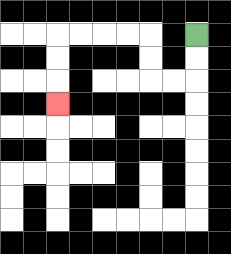{'start': '[8, 1]', 'end': '[2, 4]', 'path_directions': 'D,D,L,L,U,U,L,L,L,L,D,D,D', 'path_coordinates': '[[8, 1], [8, 2], [8, 3], [7, 3], [6, 3], [6, 2], [6, 1], [5, 1], [4, 1], [3, 1], [2, 1], [2, 2], [2, 3], [2, 4]]'}